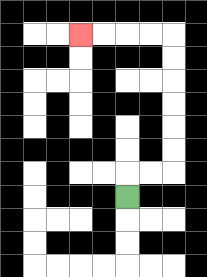{'start': '[5, 8]', 'end': '[3, 1]', 'path_directions': 'U,R,R,U,U,U,U,U,U,L,L,L,L', 'path_coordinates': '[[5, 8], [5, 7], [6, 7], [7, 7], [7, 6], [7, 5], [7, 4], [7, 3], [7, 2], [7, 1], [6, 1], [5, 1], [4, 1], [3, 1]]'}